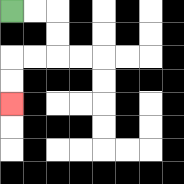{'start': '[0, 0]', 'end': '[0, 4]', 'path_directions': 'R,R,D,D,L,L,D,D', 'path_coordinates': '[[0, 0], [1, 0], [2, 0], [2, 1], [2, 2], [1, 2], [0, 2], [0, 3], [0, 4]]'}